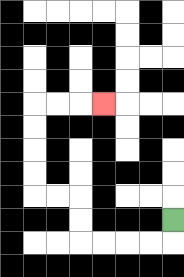{'start': '[7, 9]', 'end': '[4, 4]', 'path_directions': 'D,L,L,L,L,U,U,L,L,U,U,U,U,R,R,R', 'path_coordinates': '[[7, 9], [7, 10], [6, 10], [5, 10], [4, 10], [3, 10], [3, 9], [3, 8], [2, 8], [1, 8], [1, 7], [1, 6], [1, 5], [1, 4], [2, 4], [3, 4], [4, 4]]'}